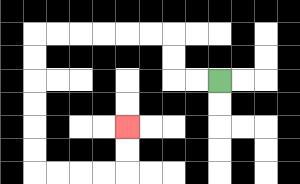{'start': '[9, 3]', 'end': '[5, 5]', 'path_directions': 'L,L,U,U,L,L,L,L,L,L,D,D,D,D,D,D,R,R,R,R,U,U', 'path_coordinates': '[[9, 3], [8, 3], [7, 3], [7, 2], [7, 1], [6, 1], [5, 1], [4, 1], [3, 1], [2, 1], [1, 1], [1, 2], [1, 3], [1, 4], [1, 5], [1, 6], [1, 7], [2, 7], [3, 7], [4, 7], [5, 7], [5, 6], [5, 5]]'}